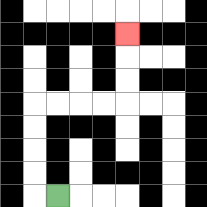{'start': '[2, 8]', 'end': '[5, 1]', 'path_directions': 'L,U,U,U,U,R,R,R,R,U,U,U', 'path_coordinates': '[[2, 8], [1, 8], [1, 7], [1, 6], [1, 5], [1, 4], [2, 4], [3, 4], [4, 4], [5, 4], [5, 3], [5, 2], [5, 1]]'}